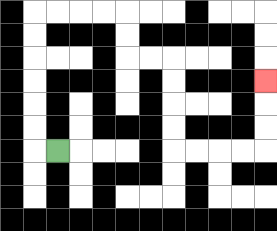{'start': '[2, 6]', 'end': '[11, 3]', 'path_directions': 'L,U,U,U,U,U,U,R,R,R,R,D,D,R,R,D,D,D,D,R,R,R,R,U,U,U', 'path_coordinates': '[[2, 6], [1, 6], [1, 5], [1, 4], [1, 3], [1, 2], [1, 1], [1, 0], [2, 0], [3, 0], [4, 0], [5, 0], [5, 1], [5, 2], [6, 2], [7, 2], [7, 3], [7, 4], [7, 5], [7, 6], [8, 6], [9, 6], [10, 6], [11, 6], [11, 5], [11, 4], [11, 3]]'}